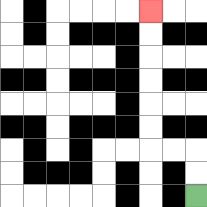{'start': '[8, 8]', 'end': '[6, 0]', 'path_directions': 'U,U,L,L,U,U,U,U,U,U', 'path_coordinates': '[[8, 8], [8, 7], [8, 6], [7, 6], [6, 6], [6, 5], [6, 4], [6, 3], [6, 2], [6, 1], [6, 0]]'}